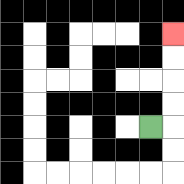{'start': '[6, 5]', 'end': '[7, 1]', 'path_directions': 'R,U,U,U,U', 'path_coordinates': '[[6, 5], [7, 5], [7, 4], [7, 3], [7, 2], [7, 1]]'}